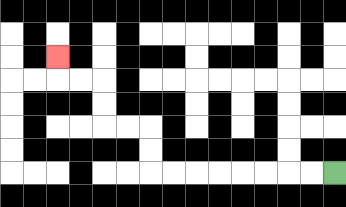{'start': '[14, 7]', 'end': '[2, 2]', 'path_directions': 'L,L,L,L,L,L,L,L,U,U,L,L,U,U,L,L,U', 'path_coordinates': '[[14, 7], [13, 7], [12, 7], [11, 7], [10, 7], [9, 7], [8, 7], [7, 7], [6, 7], [6, 6], [6, 5], [5, 5], [4, 5], [4, 4], [4, 3], [3, 3], [2, 3], [2, 2]]'}